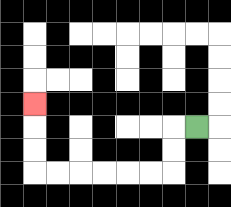{'start': '[8, 5]', 'end': '[1, 4]', 'path_directions': 'L,D,D,L,L,L,L,L,L,U,U,U', 'path_coordinates': '[[8, 5], [7, 5], [7, 6], [7, 7], [6, 7], [5, 7], [4, 7], [3, 7], [2, 7], [1, 7], [1, 6], [1, 5], [1, 4]]'}